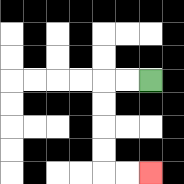{'start': '[6, 3]', 'end': '[6, 7]', 'path_directions': 'L,L,D,D,D,D,R,R', 'path_coordinates': '[[6, 3], [5, 3], [4, 3], [4, 4], [4, 5], [4, 6], [4, 7], [5, 7], [6, 7]]'}